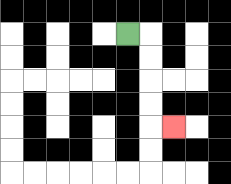{'start': '[5, 1]', 'end': '[7, 5]', 'path_directions': 'R,D,D,D,D,R', 'path_coordinates': '[[5, 1], [6, 1], [6, 2], [6, 3], [6, 4], [6, 5], [7, 5]]'}